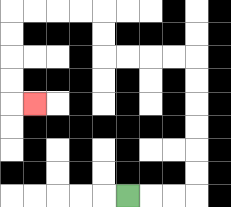{'start': '[5, 8]', 'end': '[1, 4]', 'path_directions': 'R,R,R,U,U,U,U,U,U,L,L,L,L,U,U,L,L,L,L,D,D,D,D,R', 'path_coordinates': '[[5, 8], [6, 8], [7, 8], [8, 8], [8, 7], [8, 6], [8, 5], [8, 4], [8, 3], [8, 2], [7, 2], [6, 2], [5, 2], [4, 2], [4, 1], [4, 0], [3, 0], [2, 0], [1, 0], [0, 0], [0, 1], [0, 2], [0, 3], [0, 4], [1, 4]]'}